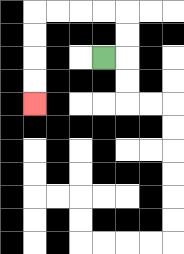{'start': '[4, 2]', 'end': '[1, 4]', 'path_directions': 'R,U,U,L,L,L,L,D,D,D,D', 'path_coordinates': '[[4, 2], [5, 2], [5, 1], [5, 0], [4, 0], [3, 0], [2, 0], [1, 0], [1, 1], [1, 2], [1, 3], [1, 4]]'}